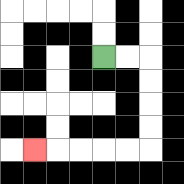{'start': '[4, 2]', 'end': '[1, 6]', 'path_directions': 'R,R,D,D,D,D,L,L,L,L,L', 'path_coordinates': '[[4, 2], [5, 2], [6, 2], [6, 3], [6, 4], [6, 5], [6, 6], [5, 6], [4, 6], [3, 6], [2, 6], [1, 6]]'}